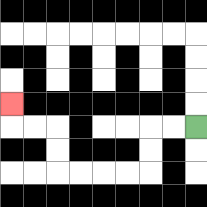{'start': '[8, 5]', 'end': '[0, 4]', 'path_directions': 'L,L,D,D,L,L,L,L,U,U,L,L,U', 'path_coordinates': '[[8, 5], [7, 5], [6, 5], [6, 6], [6, 7], [5, 7], [4, 7], [3, 7], [2, 7], [2, 6], [2, 5], [1, 5], [0, 5], [0, 4]]'}